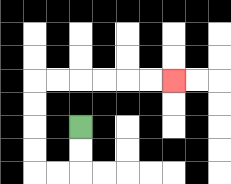{'start': '[3, 5]', 'end': '[7, 3]', 'path_directions': 'D,D,L,L,U,U,U,U,R,R,R,R,R,R', 'path_coordinates': '[[3, 5], [3, 6], [3, 7], [2, 7], [1, 7], [1, 6], [1, 5], [1, 4], [1, 3], [2, 3], [3, 3], [4, 3], [5, 3], [6, 3], [7, 3]]'}